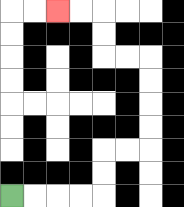{'start': '[0, 8]', 'end': '[2, 0]', 'path_directions': 'R,R,R,R,U,U,R,R,U,U,U,U,L,L,U,U,L,L', 'path_coordinates': '[[0, 8], [1, 8], [2, 8], [3, 8], [4, 8], [4, 7], [4, 6], [5, 6], [6, 6], [6, 5], [6, 4], [6, 3], [6, 2], [5, 2], [4, 2], [4, 1], [4, 0], [3, 0], [2, 0]]'}